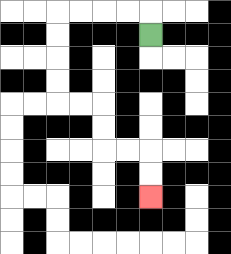{'start': '[6, 1]', 'end': '[6, 8]', 'path_directions': 'U,L,L,L,L,D,D,D,D,R,R,D,D,R,R,D,D', 'path_coordinates': '[[6, 1], [6, 0], [5, 0], [4, 0], [3, 0], [2, 0], [2, 1], [2, 2], [2, 3], [2, 4], [3, 4], [4, 4], [4, 5], [4, 6], [5, 6], [6, 6], [6, 7], [6, 8]]'}